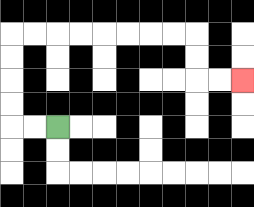{'start': '[2, 5]', 'end': '[10, 3]', 'path_directions': 'L,L,U,U,U,U,R,R,R,R,R,R,R,R,D,D,R,R', 'path_coordinates': '[[2, 5], [1, 5], [0, 5], [0, 4], [0, 3], [0, 2], [0, 1], [1, 1], [2, 1], [3, 1], [4, 1], [5, 1], [6, 1], [7, 1], [8, 1], [8, 2], [8, 3], [9, 3], [10, 3]]'}